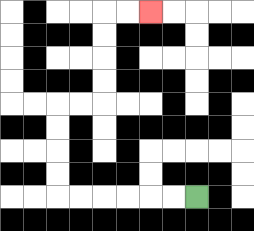{'start': '[8, 8]', 'end': '[6, 0]', 'path_directions': 'L,L,L,L,L,L,U,U,U,U,R,R,U,U,U,U,R,R', 'path_coordinates': '[[8, 8], [7, 8], [6, 8], [5, 8], [4, 8], [3, 8], [2, 8], [2, 7], [2, 6], [2, 5], [2, 4], [3, 4], [4, 4], [4, 3], [4, 2], [4, 1], [4, 0], [5, 0], [6, 0]]'}